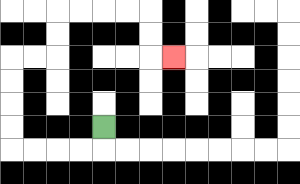{'start': '[4, 5]', 'end': '[7, 2]', 'path_directions': 'D,L,L,L,L,U,U,U,U,R,R,U,U,R,R,R,R,D,D,R', 'path_coordinates': '[[4, 5], [4, 6], [3, 6], [2, 6], [1, 6], [0, 6], [0, 5], [0, 4], [0, 3], [0, 2], [1, 2], [2, 2], [2, 1], [2, 0], [3, 0], [4, 0], [5, 0], [6, 0], [6, 1], [6, 2], [7, 2]]'}